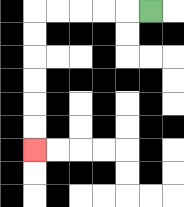{'start': '[6, 0]', 'end': '[1, 6]', 'path_directions': 'L,L,L,L,L,D,D,D,D,D,D', 'path_coordinates': '[[6, 0], [5, 0], [4, 0], [3, 0], [2, 0], [1, 0], [1, 1], [1, 2], [1, 3], [1, 4], [1, 5], [1, 6]]'}